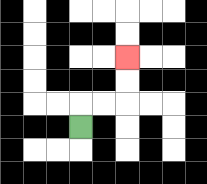{'start': '[3, 5]', 'end': '[5, 2]', 'path_directions': 'U,R,R,U,U', 'path_coordinates': '[[3, 5], [3, 4], [4, 4], [5, 4], [5, 3], [5, 2]]'}